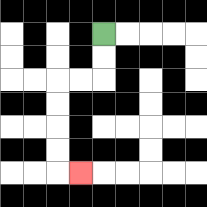{'start': '[4, 1]', 'end': '[3, 7]', 'path_directions': 'D,D,L,L,D,D,D,D,R', 'path_coordinates': '[[4, 1], [4, 2], [4, 3], [3, 3], [2, 3], [2, 4], [2, 5], [2, 6], [2, 7], [3, 7]]'}